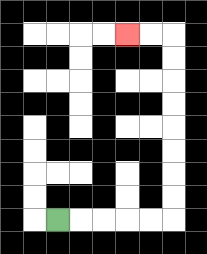{'start': '[2, 9]', 'end': '[5, 1]', 'path_directions': 'R,R,R,R,R,U,U,U,U,U,U,U,U,L,L', 'path_coordinates': '[[2, 9], [3, 9], [4, 9], [5, 9], [6, 9], [7, 9], [7, 8], [7, 7], [7, 6], [7, 5], [7, 4], [7, 3], [7, 2], [7, 1], [6, 1], [5, 1]]'}